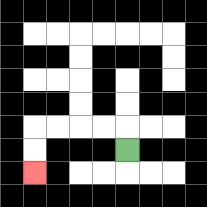{'start': '[5, 6]', 'end': '[1, 7]', 'path_directions': 'U,L,L,L,L,D,D', 'path_coordinates': '[[5, 6], [5, 5], [4, 5], [3, 5], [2, 5], [1, 5], [1, 6], [1, 7]]'}